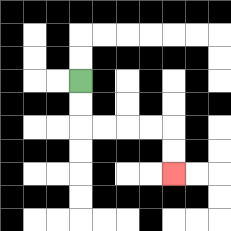{'start': '[3, 3]', 'end': '[7, 7]', 'path_directions': 'D,D,R,R,R,R,D,D', 'path_coordinates': '[[3, 3], [3, 4], [3, 5], [4, 5], [5, 5], [6, 5], [7, 5], [7, 6], [7, 7]]'}